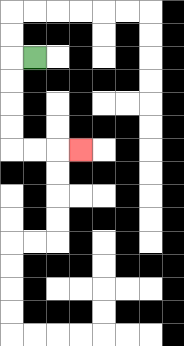{'start': '[1, 2]', 'end': '[3, 6]', 'path_directions': 'L,D,D,D,D,R,R,R', 'path_coordinates': '[[1, 2], [0, 2], [0, 3], [0, 4], [0, 5], [0, 6], [1, 6], [2, 6], [3, 6]]'}